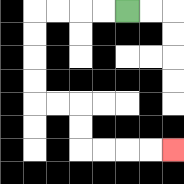{'start': '[5, 0]', 'end': '[7, 6]', 'path_directions': 'L,L,L,L,D,D,D,D,R,R,D,D,R,R,R,R', 'path_coordinates': '[[5, 0], [4, 0], [3, 0], [2, 0], [1, 0], [1, 1], [1, 2], [1, 3], [1, 4], [2, 4], [3, 4], [3, 5], [3, 6], [4, 6], [5, 6], [6, 6], [7, 6]]'}